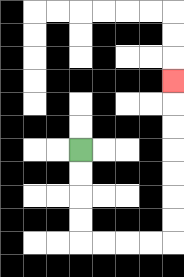{'start': '[3, 6]', 'end': '[7, 3]', 'path_directions': 'D,D,D,D,R,R,R,R,U,U,U,U,U,U,U', 'path_coordinates': '[[3, 6], [3, 7], [3, 8], [3, 9], [3, 10], [4, 10], [5, 10], [6, 10], [7, 10], [7, 9], [7, 8], [7, 7], [7, 6], [7, 5], [7, 4], [7, 3]]'}